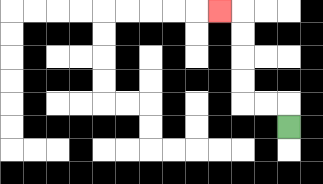{'start': '[12, 5]', 'end': '[9, 0]', 'path_directions': 'U,L,L,U,U,U,U,L', 'path_coordinates': '[[12, 5], [12, 4], [11, 4], [10, 4], [10, 3], [10, 2], [10, 1], [10, 0], [9, 0]]'}